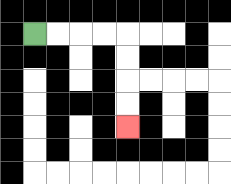{'start': '[1, 1]', 'end': '[5, 5]', 'path_directions': 'R,R,R,R,D,D,D,D', 'path_coordinates': '[[1, 1], [2, 1], [3, 1], [4, 1], [5, 1], [5, 2], [5, 3], [5, 4], [5, 5]]'}